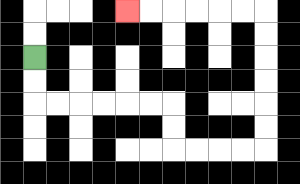{'start': '[1, 2]', 'end': '[5, 0]', 'path_directions': 'D,D,R,R,R,R,R,R,D,D,R,R,R,R,U,U,U,U,U,U,L,L,L,L,L,L', 'path_coordinates': '[[1, 2], [1, 3], [1, 4], [2, 4], [3, 4], [4, 4], [5, 4], [6, 4], [7, 4], [7, 5], [7, 6], [8, 6], [9, 6], [10, 6], [11, 6], [11, 5], [11, 4], [11, 3], [11, 2], [11, 1], [11, 0], [10, 0], [9, 0], [8, 0], [7, 0], [6, 0], [5, 0]]'}